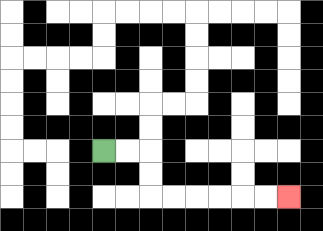{'start': '[4, 6]', 'end': '[12, 8]', 'path_directions': 'R,R,D,D,R,R,R,R,R,R', 'path_coordinates': '[[4, 6], [5, 6], [6, 6], [6, 7], [6, 8], [7, 8], [8, 8], [9, 8], [10, 8], [11, 8], [12, 8]]'}